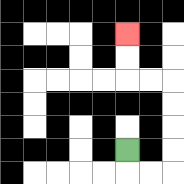{'start': '[5, 6]', 'end': '[5, 1]', 'path_directions': 'D,R,R,U,U,U,U,L,L,U,U', 'path_coordinates': '[[5, 6], [5, 7], [6, 7], [7, 7], [7, 6], [7, 5], [7, 4], [7, 3], [6, 3], [5, 3], [5, 2], [5, 1]]'}